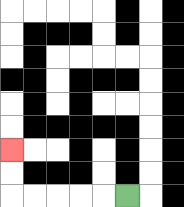{'start': '[5, 8]', 'end': '[0, 6]', 'path_directions': 'L,L,L,L,L,U,U', 'path_coordinates': '[[5, 8], [4, 8], [3, 8], [2, 8], [1, 8], [0, 8], [0, 7], [0, 6]]'}